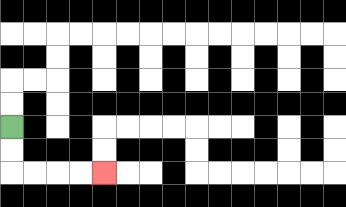{'start': '[0, 5]', 'end': '[4, 7]', 'path_directions': 'D,D,R,R,R,R', 'path_coordinates': '[[0, 5], [0, 6], [0, 7], [1, 7], [2, 7], [3, 7], [4, 7]]'}